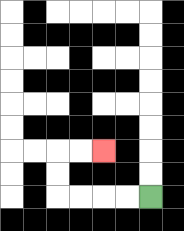{'start': '[6, 8]', 'end': '[4, 6]', 'path_directions': 'L,L,L,L,U,U,R,R', 'path_coordinates': '[[6, 8], [5, 8], [4, 8], [3, 8], [2, 8], [2, 7], [2, 6], [3, 6], [4, 6]]'}